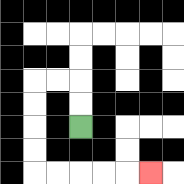{'start': '[3, 5]', 'end': '[6, 7]', 'path_directions': 'U,U,L,L,D,D,D,D,R,R,R,R,R', 'path_coordinates': '[[3, 5], [3, 4], [3, 3], [2, 3], [1, 3], [1, 4], [1, 5], [1, 6], [1, 7], [2, 7], [3, 7], [4, 7], [5, 7], [6, 7]]'}